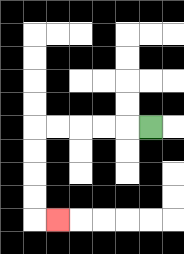{'start': '[6, 5]', 'end': '[2, 9]', 'path_directions': 'L,L,L,L,L,D,D,D,D,R', 'path_coordinates': '[[6, 5], [5, 5], [4, 5], [3, 5], [2, 5], [1, 5], [1, 6], [1, 7], [1, 8], [1, 9], [2, 9]]'}